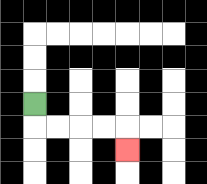{'start': '[1, 4]', 'end': '[5, 6]', 'path_directions': 'D,R,R,R,R,D', 'path_coordinates': '[[1, 4], [1, 5], [2, 5], [3, 5], [4, 5], [5, 5], [5, 6]]'}